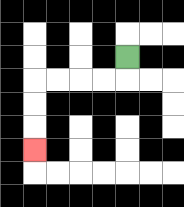{'start': '[5, 2]', 'end': '[1, 6]', 'path_directions': 'D,L,L,L,L,D,D,D', 'path_coordinates': '[[5, 2], [5, 3], [4, 3], [3, 3], [2, 3], [1, 3], [1, 4], [1, 5], [1, 6]]'}